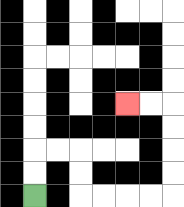{'start': '[1, 8]', 'end': '[5, 4]', 'path_directions': 'U,U,R,R,D,D,R,R,R,R,U,U,U,U,L,L', 'path_coordinates': '[[1, 8], [1, 7], [1, 6], [2, 6], [3, 6], [3, 7], [3, 8], [4, 8], [5, 8], [6, 8], [7, 8], [7, 7], [7, 6], [7, 5], [7, 4], [6, 4], [5, 4]]'}